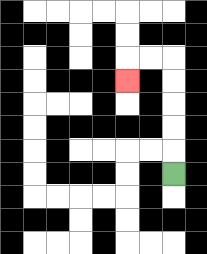{'start': '[7, 7]', 'end': '[5, 3]', 'path_directions': 'U,U,U,U,U,L,L,D', 'path_coordinates': '[[7, 7], [7, 6], [7, 5], [7, 4], [7, 3], [7, 2], [6, 2], [5, 2], [5, 3]]'}